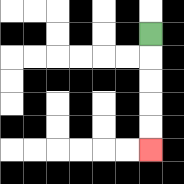{'start': '[6, 1]', 'end': '[6, 6]', 'path_directions': 'D,D,D,D,D', 'path_coordinates': '[[6, 1], [6, 2], [6, 3], [6, 4], [6, 5], [6, 6]]'}